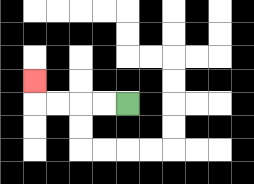{'start': '[5, 4]', 'end': '[1, 3]', 'path_directions': 'L,L,L,L,U', 'path_coordinates': '[[5, 4], [4, 4], [3, 4], [2, 4], [1, 4], [1, 3]]'}